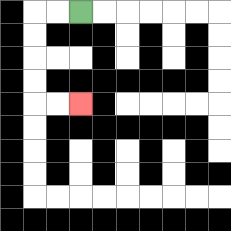{'start': '[3, 0]', 'end': '[3, 4]', 'path_directions': 'L,L,D,D,D,D,R,R', 'path_coordinates': '[[3, 0], [2, 0], [1, 0], [1, 1], [1, 2], [1, 3], [1, 4], [2, 4], [3, 4]]'}